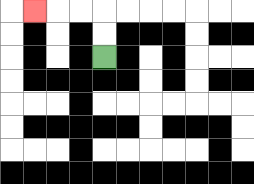{'start': '[4, 2]', 'end': '[1, 0]', 'path_directions': 'U,U,L,L,L', 'path_coordinates': '[[4, 2], [4, 1], [4, 0], [3, 0], [2, 0], [1, 0]]'}